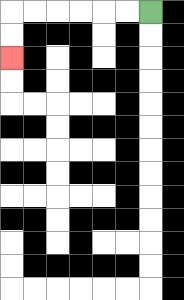{'start': '[6, 0]', 'end': '[0, 2]', 'path_directions': 'L,L,L,L,L,L,D,D', 'path_coordinates': '[[6, 0], [5, 0], [4, 0], [3, 0], [2, 0], [1, 0], [0, 0], [0, 1], [0, 2]]'}